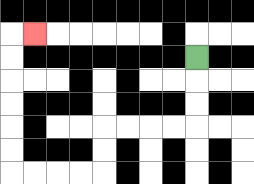{'start': '[8, 2]', 'end': '[1, 1]', 'path_directions': 'D,D,D,L,L,L,L,D,D,L,L,L,L,U,U,U,U,U,U,R', 'path_coordinates': '[[8, 2], [8, 3], [8, 4], [8, 5], [7, 5], [6, 5], [5, 5], [4, 5], [4, 6], [4, 7], [3, 7], [2, 7], [1, 7], [0, 7], [0, 6], [0, 5], [0, 4], [0, 3], [0, 2], [0, 1], [1, 1]]'}